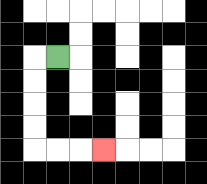{'start': '[2, 2]', 'end': '[4, 6]', 'path_directions': 'L,D,D,D,D,R,R,R', 'path_coordinates': '[[2, 2], [1, 2], [1, 3], [1, 4], [1, 5], [1, 6], [2, 6], [3, 6], [4, 6]]'}